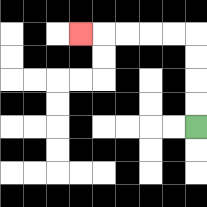{'start': '[8, 5]', 'end': '[3, 1]', 'path_directions': 'U,U,U,U,L,L,L,L,L', 'path_coordinates': '[[8, 5], [8, 4], [8, 3], [8, 2], [8, 1], [7, 1], [6, 1], [5, 1], [4, 1], [3, 1]]'}